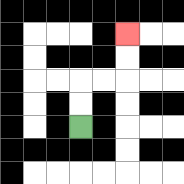{'start': '[3, 5]', 'end': '[5, 1]', 'path_directions': 'U,U,R,R,U,U', 'path_coordinates': '[[3, 5], [3, 4], [3, 3], [4, 3], [5, 3], [5, 2], [5, 1]]'}